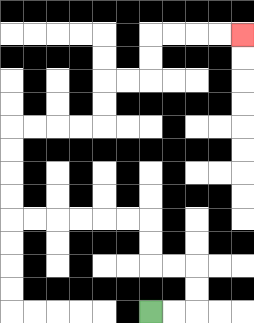{'start': '[6, 13]', 'end': '[10, 1]', 'path_directions': 'R,R,U,U,L,L,U,U,L,L,L,L,L,L,U,U,U,U,R,R,R,R,U,U,R,R,U,U,R,R,R,R', 'path_coordinates': '[[6, 13], [7, 13], [8, 13], [8, 12], [8, 11], [7, 11], [6, 11], [6, 10], [6, 9], [5, 9], [4, 9], [3, 9], [2, 9], [1, 9], [0, 9], [0, 8], [0, 7], [0, 6], [0, 5], [1, 5], [2, 5], [3, 5], [4, 5], [4, 4], [4, 3], [5, 3], [6, 3], [6, 2], [6, 1], [7, 1], [8, 1], [9, 1], [10, 1]]'}